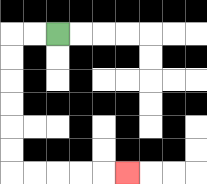{'start': '[2, 1]', 'end': '[5, 7]', 'path_directions': 'L,L,D,D,D,D,D,D,R,R,R,R,R', 'path_coordinates': '[[2, 1], [1, 1], [0, 1], [0, 2], [0, 3], [0, 4], [0, 5], [0, 6], [0, 7], [1, 7], [2, 7], [3, 7], [4, 7], [5, 7]]'}